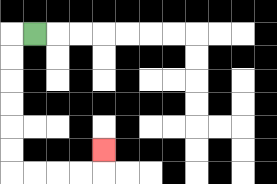{'start': '[1, 1]', 'end': '[4, 6]', 'path_directions': 'L,D,D,D,D,D,D,R,R,R,R,U', 'path_coordinates': '[[1, 1], [0, 1], [0, 2], [0, 3], [0, 4], [0, 5], [0, 6], [0, 7], [1, 7], [2, 7], [3, 7], [4, 7], [4, 6]]'}